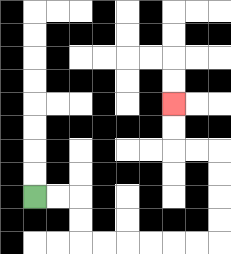{'start': '[1, 8]', 'end': '[7, 4]', 'path_directions': 'R,R,D,D,R,R,R,R,R,R,U,U,U,U,L,L,U,U', 'path_coordinates': '[[1, 8], [2, 8], [3, 8], [3, 9], [3, 10], [4, 10], [5, 10], [6, 10], [7, 10], [8, 10], [9, 10], [9, 9], [9, 8], [9, 7], [9, 6], [8, 6], [7, 6], [7, 5], [7, 4]]'}